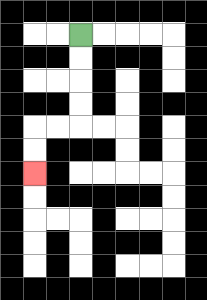{'start': '[3, 1]', 'end': '[1, 7]', 'path_directions': 'D,D,D,D,L,L,D,D', 'path_coordinates': '[[3, 1], [3, 2], [3, 3], [3, 4], [3, 5], [2, 5], [1, 5], [1, 6], [1, 7]]'}